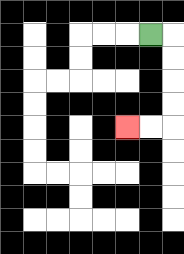{'start': '[6, 1]', 'end': '[5, 5]', 'path_directions': 'R,D,D,D,D,L,L', 'path_coordinates': '[[6, 1], [7, 1], [7, 2], [7, 3], [7, 4], [7, 5], [6, 5], [5, 5]]'}